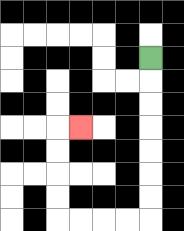{'start': '[6, 2]', 'end': '[3, 5]', 'path_directions': 'D,D,D,D,D,D,D,L,L,L,L,U,U,U,U,R', 'path_coordinates': '[[6, 2], [6, 3], [6, 4], [6, 5], [6, 6], [6, 7], [6, 8], [6, 9], [5, 9], [4, 9], [3, 9], [2, 9], [2, 8], [2, 7], [2, 6], [2, 5], [3, 5]]'}